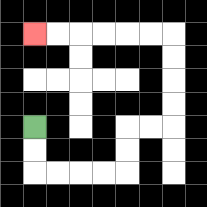{'start': '[1, 5]', 'end': '[1, 1]', 'path_directions': 'D,D,R,R,R,R,U,U,R,R,U,U,U,U,L,L,L,L,L,L', 'path_coordinates': '[[1, 5], [1, 6], [1, 7], [2, 7], [3, 7], [4, 7], [5, 7], [5, 6], [5, 5], [6, 5], [7, 5], [7, 4], [7, 3], [7, 2], [7, 1], [6, 1], [5, 1], [4, 1], [3, 1], [2, 1], [1, 1]]'}